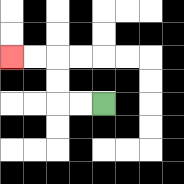{'start': '[4, 4]', 'end': '[0, 2]', 'path_directions': 'L,L,U,U,L,L', 'path_coordinates': '[[4, 4], [3, 4], [2, 4], [2, 3], [2, 2], [1, 2], [0, 2]]'}